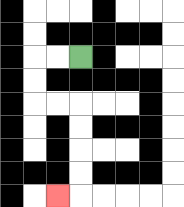{'start': '[3, 2]', 'end': '[2, 8]', 'path_directions': 'L,L,D,D,R,R,D,D,D,D,L', 'path_coordinates': '[[3, 2], [2, 2], [1, 2], [1, 3], [1, 4], [2, 4], [3, 4], [3, 5], [3, 6], [3, 7], [3, 8], [2, 8]]'}